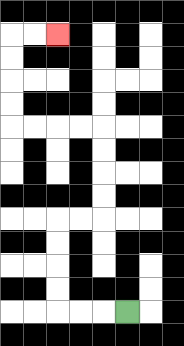{'start': '[5, 13]', 'end': '[2, 1]', 'path_directions': 'L,L,L,U,U,U,U,R,R,U,U,U,U,L,L,L,L,U,U,U,U,R,R', 'path_coordinates': '[[5, 13], [4, 13], [3, 13], [2, 13], [2, 12], [2, 11], [2, 10], [2, 9], [3, 9], [4, 9], [4, 8], [4, 7], [4, 6], [4, 5], [3, 5], [2, 5], [1, 5], [0, 5], [0, 4], [0, 3], [0, 2], [0, 1], [1, 1], [2, 1]]'}